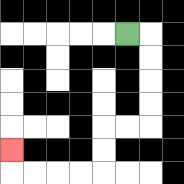{'start': '[5, 1]', 'end': '[0, 6]', 'path_directions': 'R,D,D,D,D,L,L,D,D,L,L,L,L,U', 'path_coordinates': '[[5, 1], [6, 1], [6, 2], [6, 3], [6, 4], [6, 5], [5, 5], [4, 5], [4, 6], [4, 7], [3, 7], [2, 7], [1, 7], [0, 7], [0, 6]]'}